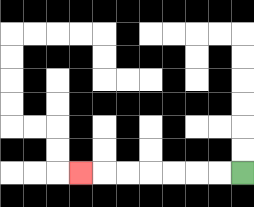{'start': '[10, 7]', 'end': '[3, 7]', 'path_directions': 'L,L,L,L,L,L,L', 'path_coordinates': '[[10, 7], [9, 7], [8, 7], [7, 7], [6, 7], [5, 7], [4, 7], [3, 7]]'}